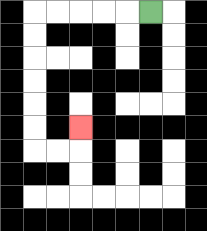{'start': '[6, 0]', 'end': '[3, 5]', 'path_directions': 'L,L,L,L,L,D,D,D,D,D,D,R,R,U', 'path_coordinates': '[[6, 0], [5, 0], [4, 0], [3, 0], [2, 0], [1, 0], [1, 1], [1, 2], [1, 3], [1, 4], [1, 5], [1, 6], [2, 6], [3, 6], [3, 5]]'}